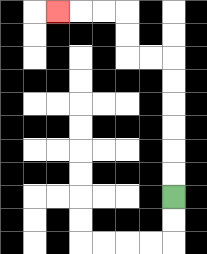{'start': '[7, 8]', 'end': '[2, 0]', 'path_directions': 'U,U,U,U,U,U,L,L,U,U,L,L,L', 'path_coordinates': '[[7, 8], [7, 7], [7, 6], [7, 5], [7, 4], [7, 3], [7, 2], [6, 2], [5, 2], [5, 1], [5, 0], [4, 0], [3, 0], [2, 0]]'}